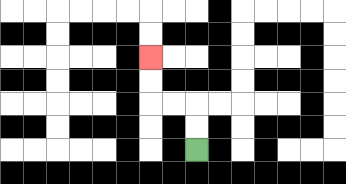{'start': '[8, 6]', 'end': '[6, 2]', 'path_directions': 'U,U,L,L,U,U', 'path_coordinates': '[[8, 6], [8, 5], [8, 4], [7, 4], [6, 4], [6, 3], [6, 2]]'}